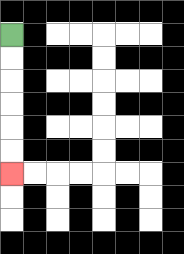{'start': '[0, 1]', 'end': '[0, 7]', 'path_directions': 'D,D,D,D,D,D', 'path_coordinates': '[[0, 1], [0, 2], [0, 3], [0, 4], [0, 5], [0, 6], [0, 7]]'}